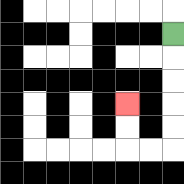{'start': '[7, 1]', 'end': '[5, 4]', 'path_directions': 'D,D,D,D,D,L,L,U,U', 'path_coordinates': '[[7, 1], [7, 2], [7, 3], [7, 4], [7, 5], [7, 6], [6, 6], [5, 6], [5, 5], [5, 4]]'}